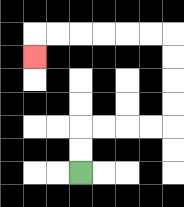{'start': '[3, 7]', 'end': '[1, 2]', 'path_directions': 'U,U,R,R,R,R,U,U,U,U,L,L,L,L,L,L,D', 'path_coordinates': '[[3, 7], [3, 6], [3, 5], [4, 5], [5, 5], [6, 5], [7, 5], [7, 4], [7, 3], [7, 2], [7, 1], [6, 1], [5, 1], [4, 1], [3, 1], [2, 1], [1, 1], [1, 2]]'}